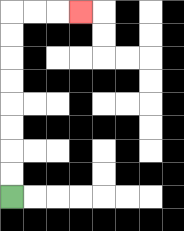{'start': '[0, 8]', 'end': '[3, 0]', 'path_directions': 'U,U,U,U,U,U,U,U,R,R,R', 'path_coordinates': '[[0, 8], [0, 7], [0, 6], [0, 5], [0, 4], [0, 3], [0, 2], [0, 1], [0, 0], [1, 0], [2, 0], [3, 0]]'}